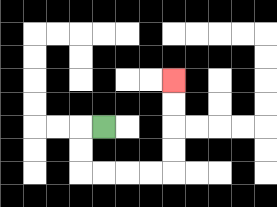{'start': '[4, 5]', 'end': '[7, 3]', 'path_directions': 'L,D,D,R,R,R,R,U,U,U,U', 'path_coordinates': '[[4, 5], [3, 5], [3, 6], [3, 7], [4, 7], [5, 7], [6, 7], [7, 7], [7, 6], [7, 5], [7, 4], [7, 3]]'}